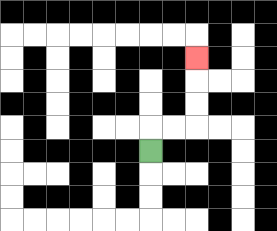{'start': '[6, 6]', 'end': '[8, 2]', 'path_directions': 'U,R,R,U,U,U', 'path_coordinates': '[[6, 6], [6, 5], [7, 5], [8, 5], [8, 4], [8, 3], [8, 2]]'}